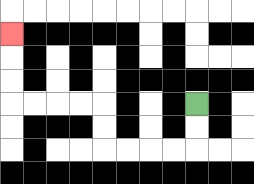{'start': '[8, 4]', 'end': '[0, 1]', 'path_directions': 'D,D,L,L,L,L,U,U,L,L,L,L,U,U,U', 'path_coordinates': '[[8, 4], [8, 5], [8, 6], [7, 6], [6, 6], [5, 6], [4, 6], [4, 5], [4, 4], [3, 4], [2, 4], [1, 4], [0, 4], [0, 3], [0, 2], [0, 1]]'}